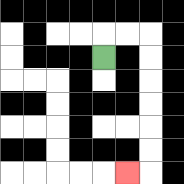{'start': '[4, 2]', 'end': '[5, 7]', 'path_directions': 'U,R,R,D,D,D,D,D,D,L', 'path_coordinates': '[[4, 2], [4, 1], [5, 1], [6, 1], [6, 2], [6, 3], [6, 4], [6, 5], [6, 6], [6, 7], [5, 7]]'}